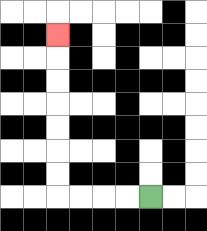{'start': '[6, 8]', 'end': '[2, 1]', 'path_directions': 'L,L,L,L,U,U,U,U,U,U,U', 'path_coordinates': '[[6, 8], [5, 8], [4, 8], [3, 8], [2, 8], [2, 7], [2, 6], [2, 5], [2, 4], [2, 3], [2, 2], [2, 1]]'}